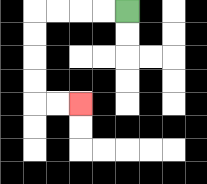{'start': '[5, 0]', 'end': '[3, 4]', 'path_directions': 'L,L,L,L,D,D,D,D,R,R', 'path_coordinates': '[[5, 0], [4, 0], [3, 0], [2, 0], [1, 0], [1, 1], [1, 2], [1, 3], [1, 4], [2, 4], [3, 4]]'}